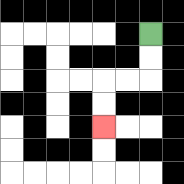{'start': '[6, 1]', 'end': '[4, 5]', 'path_directions': 'D,D,L,L,D,D', 'path_coordinates': '[[6, 1], [6, 2], [6, 3], [5, 3], [4, 3], [4, 4], [4, 5]]'}